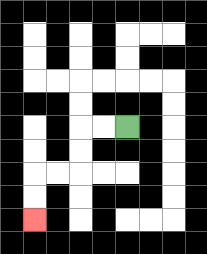{'start': '[5, 5]', 'end': '[1, 9]', 'path_directions': 'L,L,D,D,L,L,D,D', 'path_coordinates': '[[5, 5], [4, 5], [3, 5], [3, 6], [3, 7], [2, 7], [1, 7], [1, 8], [1, 9]]'}